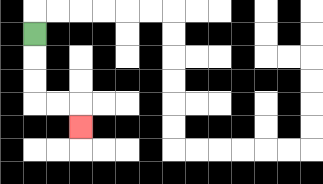{'start': '[1, 1]', 'end': '[3, 5]', 'path_directions': 'D,D,D,R,R,D', 'path_coordinates': '[[1, 1], [1, 2], [1, 3], [1, 4], [2, 4], [3, 4], [3, 5]]'}